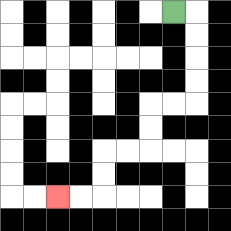{'start': '[7, 0]', 'end': '[2, 8]', 'path_directions': 'R,D,D,D,D,L,L,D,D,L,L,D,D,L,L', 'path_coordinates': '[[7, 0], [8, 0], [8, 1], [8, 2], [8, 3], [8, 4], [7, 4], [6, 4], [6, 5], [6, 6], [5, 6], [4, 6], [4, 7], [4, 8], [3, 8], [2, 8]]'}